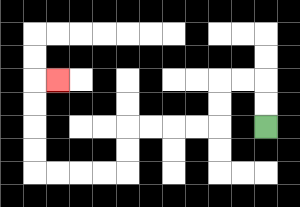{'start': '[11, 5]', 'end': '[2, 3]', 'path_directions': 'U,U,L,L,D,D,L,L,L,L,D,D,L,L,L,L,U,U,U,U,R', 'path_coordinates': '[[11, 5], [11, 4], [11, 3], [10, 3], [9, 3], [9, 4], [9, 5], [8, 5], [7, 5], [6, 5], [5, 5], [5, 6], [5, 7], [4, 7], [3, 7], [2, 7], [1, 7], [1, 6], [1, 5], [1, 4], [1, 3], [2, 3]]'}